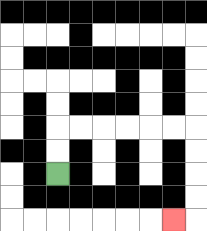{'start': '[2, 7]', 'end': '[7, 9]', 'path_directions': 'U,U,R,R,R,R,R,R,D,D,D,D,L', 'path_coordinates': '[[2, 7], [2, 6], [2, 5], [3, 5], [4, 5], [5, 5], [6, 5], [7, 5], [8, 5], [8, 6], [8, 7], [8, 8], [8, 9], [7, 9]]'}